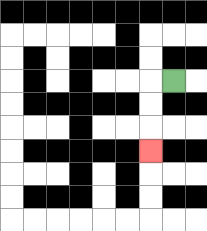{'start': '[7, 3]', 'end': '[6, 6]', 'path_directions': 'L,D,D,D', 'path_coordinates': '[[7, 3], [6, 3], [6, 4], [6, 5], [6, 6]]'}